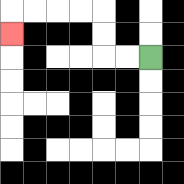{'start': '[6, 2]', 'end': '[0, 1]', 'path_directions': 'L,L,U,U,L,L,L,L,D', 'path_coordinates': '[[6, 2], [5, 2], [4, 2], [4, 1], [4, 0], [3, 0], [2, 0], [1, 0], [0, 0], [0, 1]]'}